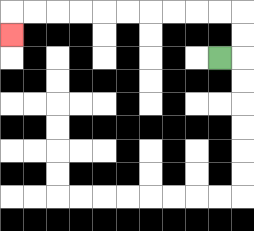{'start': '[9, 2]', 'end': '[0, 1]', 'path_directions': 'R,U,U,L,L,L,L,L,L,L,L,L,L,D', 'path_coordinates': '[[9, 2], [10, 2], [10, 1], [10, 0], [9, 0], [8, 0], [7, 0], [6, 0], [5, 0], [4, 0], [3, 0], [2, 0], [1, 0], [0, 0], [0, 1]]'}